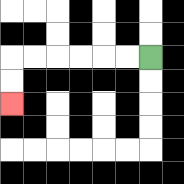{'start': '[6, 2]', 'end': '[0, 4]', 'path_directions': 'L,L,L,L,L,L,D,D', 'path_coordinates': '[[6, 2], [5, 2], [4, 2], [3, 2], [2, 2], [1, 2], [0, 2], [0, 3], [0, 4]]'}